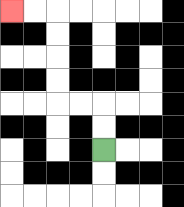{'start': '[4, 6]', 'end': '[0, 0]', 'path_directions': 'U,U,L,L,U,U,U,U,L,L', 'path_coordinates': '[[4, 6], [4, 5], [4, 4], [3, 4], [2, 4], [2, 3], [2, 2], [2, 1], [2, 0], [1, 0], [0, 0]]'}